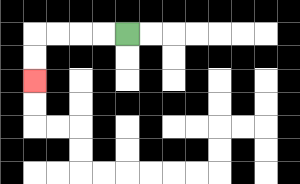{'start': '[5, 1]', 'end': '[1, 3]', 'path_directions': 'L,L,L,L,D,D', 'path_coordinates': '[[5, 1], [4, 1], [3, 1], [2, 1], [1, 1], [1, 2], [1, 3]]'}